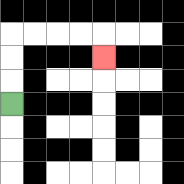{'start': '[0, 4]', 'end': '[4, 2]', 'path_directions': 'U,U,U,R,R,R,R,D', 'path_coordinates': '[[0, 4], [0, 3], [0, 2], [0, 1], [1, 1], [2, 1], [3, 1], [4, 1], [4, 2]]'}